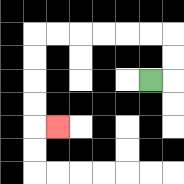{'start': '[6, 3]', 'end': '[2, 5]', 'path_directions': 'R,U,U,L,L,L,L,L,L,D,D,D,D,R', 'path_coordinates': '[[6, 3], [7, 3], [7, 2], [7, 1], [6, 1], [5, 1], [4, 1], [3, 1], [2, 1], [1, 1], [1, 2], [1, 3], [1, 4], [1, 5], [2, 5]]'}